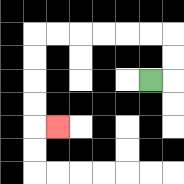{'start': '[6, 3]', 'end': '[2, 5]', 'path_directions': 'R,U,U,L,L,L,L,L,L,D,D,D,D,R', 'path_coordinates': '[[6, 3], [7, 3], [7, 2], [7, 1], [6, 1], [5, 1], [4, 1], [3, 1], [2, 1], [1, 1], [1, 2], [1, 3], [1, 4], [1, 5], [2, 5]]'}